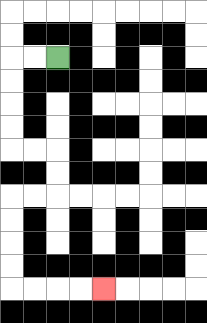{'start': '[2, 2]', 'end': '[4, 12]', 'path_directions': 'L,L,D,D,D,D,R,R,D,D,L,L,D,D,D,D,R,R,R,R', 'path_coordinates': '[[2, 2], [1, 2], [0, 2], [0, 3], [0, 4], [0, 5], [0, 6], [1, 6], [2, 6], [2, 7], [2, 8], [1, 8], [0, 8], [0, 9], [0, 10], [0, 11], [0, 12], [1, 12], [2, 12], [3, 12], [4, 12]]'}